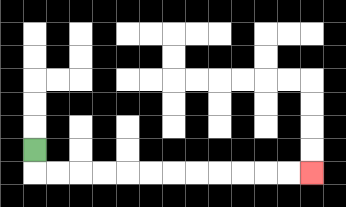{'start': '[1, 6]', 'end': '[13, 7]', 'path_directions': 'D,R,R,R,R,R,R,R,R,R,R,R,R', 'path_coordinates': '[[1, 6], [1, 7], [2, 7], [3, 7], [4, 7], [5, 7], [6, 7], [7, 7], [8, 7], [9, 7], [10, 7], [11, 7], [12, 7], [13, 7]]'}